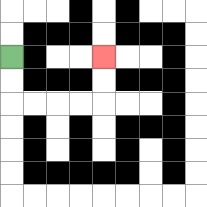{'start': '[0, 2]', 'end': '[4, 2]', 'path_directions': 'D,D,R,R,R,R,U,U', 'path_coordinates': '[[0, 2], [0, 3], [0, 4], [1, 4], [2, 4], [3, 4], [4, 4], [4, 3], [4, 2]]'}